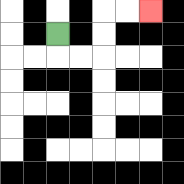{'start': '[2, 1]', 'end': '[6, 0]', 'path_directions': 'D,R,R,U,U,R,R', 'path_coordinates': '[[2, 1], [2, 2], [3, 2], [4, 2], [4, 1], [4, 0], [5, 0], [6, 0]]'}